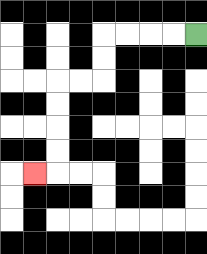{'start': '[8, 1]', 'end': '[1, 7]', 'path_directions': 'L,L,L,L,D,D,L,L,D,D,D,D,L', 'path_coordinates': '[[8, 1], [7, 1], [6, 1], [5, 1], [4, 1], [4, 2], [4, 3], [3, 3], [2, 3], [2, 4], [2, 5], [2, 6], [2, 7], [1, 7]]'}